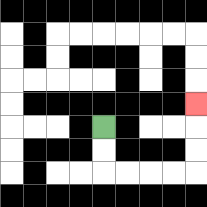{'start': '[4, 5]', 'end': '[8, 4]', 'path_directions': 'D,D,R,R,R,R,U,U,U', 'path_coordinates': '[[4, 5], [4, 6], [4, 7], [5, 7], [6, 7], [7, 7], [8, 7], [8, 6], [8, 5], [8, 4]]'}